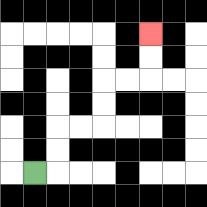{'start': '[1, 7]', 'end': '[6, 1]', 'path_directions': 'R,U,U,R,R,U,U,R,R,U,U', 'path_coordinates': '[[1, 7], [2, 7], [2, 6], [2, 5], [3, 5], [4, 5], [4, 4], [4, 3], [5, 3], [6, 3], [6, 2], [6, 1]]'}